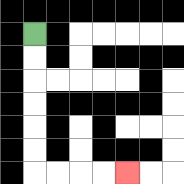{'start': '[1, 1]', 'end': '[5, 7]', 'path_directions': 'D,D,D,D,D,D,R,R,R,R', 'path_coordinates': '[[1, 1], [1, 2], [1, 3], [1, 4], [1, 5], [1, 6], [1, 7], [2, 7], [3, 7], [4, 7], [5, 7]]'}